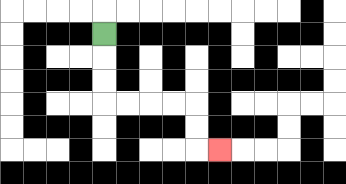{'start': '[4, 1]', 'end': '[9, 6]', 'path_directions': 'D,D,D,R,R,R,R,D,D,R', 'path_coordinates': '[[4, 1], [4, 2], [4, 3], [4, 4], [5, 4], [6, 4], [7, 4], [8, 4], [8, 5], [8, 6], [9, 6]]'}